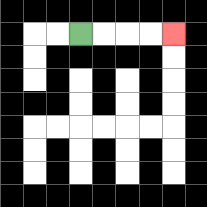{'start': '[3, 1]', 'end': '[7, 1]', 'path_directions': 'R,R,R,R', 'path_coordinates': '[[3, 1], [4, 1], [5, 1], [6, 1], [7, 1]]'}